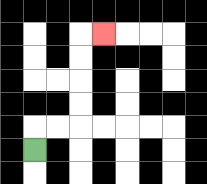{'start': '[1, 6]', 'end': '[4, 1]', 'path_directions': 'U,R,R,U,U,U,U,R', 'path_coordinates': '[[1, 6], [1, 5], [2, 5], [3, 5], [3, 4], [3, 3], [3, 2], [3, 1], [4, 1]]'}